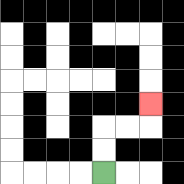{'start': '[4, 7]', 'end': '[6, 4]', 'path_directions': 'U,U,R,R,U', 'path_coordinates': '[[4, 7], [4, 6], [4, 5], [5, 5], [6, 5], [6, 4]]'}